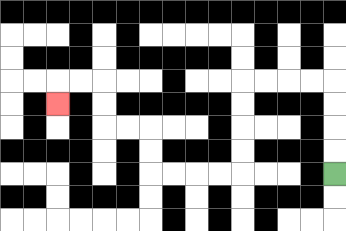{'start': '[14, 7]', 'end': '[2, 4]', 'path_directions': 'U,U,U,U,L,L,L,L,D,D,D,D,L,L,L,L,U,U,L,L,U,U,L,L,D', 'path_coordinates': '[[14, 7], [14, 6], [14, 5], [14, 4], [14, 3], [13, 3], [12, 3], [11, 3], [10, 3], [10, 4], [10, 5], [10, 6], [10, 7], [9, 7], [8, 7], [7, 7], [6, 7], [6, 6], [6, 5], [5, 5], [4, 5], [4, 4], [4, 3], [3, 3], [2, 3], [2, 4]]'}